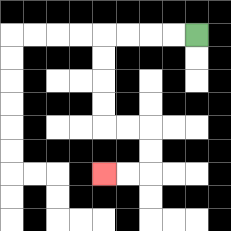{'start': '[8, 1]', 'end': '[4, 7]', 'path_directions': 'L,L,L,L,D,D,D,D,R,R,D,D,L,L', 'path_coordinates': '[[8, 1], [7, 1], [6, 1], [5, 1], [4, 1], [4, 2], [4, 3], [4, 4], [4, 5], [5, 5], [6, 5], [6, 6], [6, 7], [5, 7], [4, 7]]'}